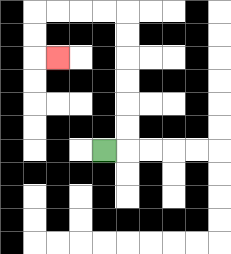{'start': '[4, 6]', 'end': '[2, 2]', 'path_directions': 'R,U,U,U,U,U,U,L,L,L,L,D,D,R', 'path_coordinates': '[[4, 6], [5, 6], [5, 5], [5, 4], [5, 3], [5, 2], [5, 1], [5, 0], [4, 0], [3, 0], [2, 0], [1, 0], [1, 1], [1, 2], [2, 2]]'}